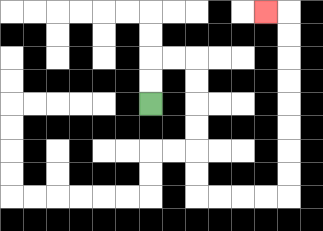{'start': '[6, 4]', 'end': '[11, 0]', 'path_directions': 'U,U,R,R,D,D,D,D,D,D,R,R,R,R,U,U,U,U,U,U,U,U,L', 'path_coordinates': '[[6, 4], [6, 3], [6, 2], [7, 2], [8, 2], [8, 3], [8, 4], [8, 5], [8, 6], [8, 7], [8, 8], [9, 8], [10, 8], [11, 8], [12, 8], [12, 7], [12, 6], [12, 5], [12, 4], [12, 3], [12, 2], [12, 1], [12, 0], [11, 0]]'}